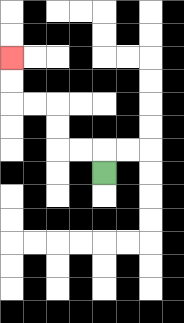{'start': '[4, 7]', 'end': '[0, 2]', 'path_directions': 'U,L,L,U,U,L,L,U,U', 'path_coordinates': '[[4, 7], [4, 6], [3, 6], [2, 6], [2, 5], [2, 4], [1, 4], [0, 4], [0, 3], [0, 2]]'}